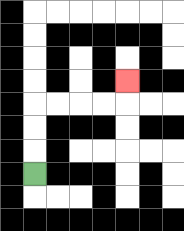{'start': '[1, 7]', 'end': '[5, 3]', 'path_directions': 'U,U,U,R,R,R,R,U', 'path_coordinates': '[[1, 7], [1, 6], [1, 5], [1, 4], [2, 4], [3, 4], [4, 4], [5, 4], [5, 3]]'}